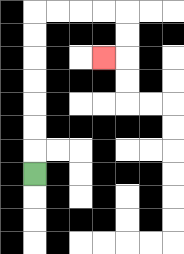{'start': '[1, 7]', 'end': '[4, 2]', 'path_directions': 'U,U,U,U,U,U,U,R,R,R,R,D,D,L', 'path_coordinates': '[[1, 7], [1, 6], [1, 5], [1, 4], [1, 3], [1, 2], [1, 1], [1, 0], [2, 0], [3, 0], [4, 0], [5, 0], [5, 1], [5, 2], [4, 2]]'}